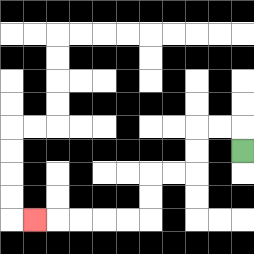{'start': '[10, 6]', 'end': '[1, 9]', 'path_directions': 'U,L,L,D,D,L,L,D,D,L,L,L,L,L', 'path_coordinates': '[[10, 6], [10, 5], [9, 5], [8, 5], [8, 6], [8, 7], [7, 7], [6, 7], [6, 8], [6, 9], [5, 9], [4, 9], [3, 9], [2, 9], [1, 9]]'}